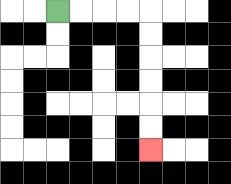{'start': '[2, 0]', 'end': '[6, 6]', 'path_directions': 'R,R,R,R,D,D,D,D,D,D', 'path_coordinates': '[[2, 0], [3, 0], [4, 0], [5, 0], [6, 0], [6, 1], [6, 2], [6, 3], [6, 4], [6, 5], [6, 6]]'}